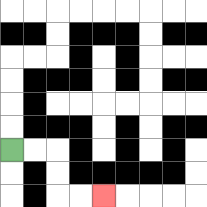{'start': '[0, 6]', 'end': '[4, 8]', 'path_directions': 'R,R,D,D,R,R', 'path_coordinates': '[[0, 6], [1, 6], [2, 6], [2, 7], [2, 8], [3, 8], [4, 8]]'}